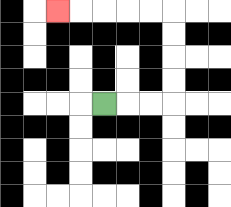{'start': '[4, 4]', 'end': '[2, 0]', 'path_directions': 'R,R,R,U,U,U,U,L,L,L,L,L', 'path_coordinates': '[[4, 4], [5, 4], [6, 4], [7, 4], [7, 3], [7, 2], [7, 1], [7, 0], [6, 0], [5, 0], [4, 0], [3, 0], [2, 0]]'}